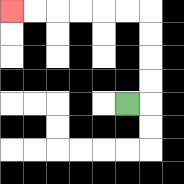{'start': '[5, 4]', 'end': '[0, 0]', 'path_directions': 'R,U,U,U,U,L,L,L,L,L,L', 'path_coordinates': '[[5, 4], [6, 4], [6, 3], [6, 2], [6, 1], [6, 0], [5, 0], [4, 0], [3, 0], [2, 0], [1, 0], [0, 0]]'}